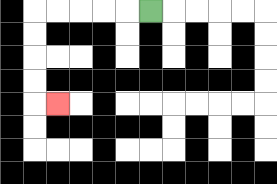{'start': '[6, 0]', 'end': '[2, 4]', 'path_directions': 'L,L,L,L,L,D,D,D,D,R', 'path_coordinates': '[[6, 0], [5, 0], [4, 0], [3, 0], [2, 0], [1, 0], [1, 1], [1, 2], [1, 3], [1, 4], [2, 4]]'}